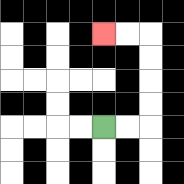{'start': '[4, 5]', 'end': '[4, 1]', 'path_directions': 'R,R,U,U,U,U,L,L', 'path_coordinates': '[[4, 5], [5, 5], [6, 5], [6, 4], [6, 3], [6, 2], [6, 1], [5, 1], [4, 1]]'}